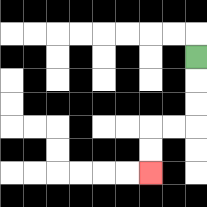{'start': '[8, 2]', 'end': '[6, 7]', 'path_directions': 'D,D,D,L,L,D,D', 'path_coordinates': '[[8, 2], [8, 3], [8, 4], [8, 5], [7, 5], [6, 5], [6, 6], [6, 7]]'}